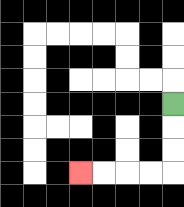{'start': '[7, 4]', 'end': '[3, 7]', 'path_directions': 'D,D,D,L,L,L,L', 'path_coordinates': '[[7, 4], [7, 5], [7, 6], [7, 7], [6, 7], [5, 7], [4, 7], [3, 7]]'}